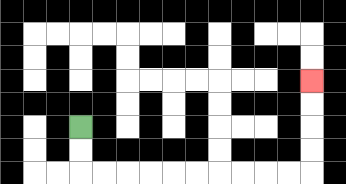{'start': '[3, 5]', 'end': '[13, 3]', 'path_directions': 'D,D,R,R,R,R,R,R,R,R,R,R,U,U,U,U', 'path_coordinates': '[[3, 5], [3, 6], [3, 7], [4, 7], [5, 7], [6, 7], [7, 7], [8, 7], [9, 7], [10, 7], [11, 7], [12, 7], [13, 7], [13, 6], [13, 5], [13, 4], [13, 3]]'}